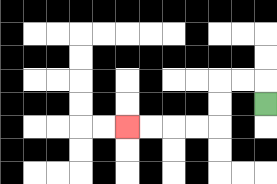{'start': '[11, 4]', 'end': '[5, 5]', 'path_directions': 'U,L,L,D,D,L,L,L,L', 'path_coordinates': '[[11, 4], [11, 3], [10, 3], [9, 3], [9, 4], [9, 5], [8, 5], [7, 5], [6, 5], [5, 5]]'}